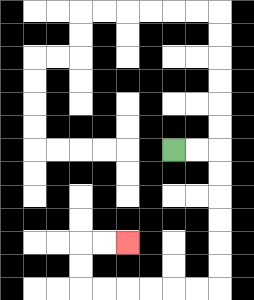{'start': '[7, 6]', 'end': '[5, 10]', 'path_directions': 'R,R,D,D,D,D,D,D,L,L,L,L,L,L,U,U,R,R', 'path_coordinates': '[[7, 6], [8, 6], [9, 6], [9, 7], [9, 8], [9, 9], [9, 10], [9, 11], [9, 12], [8, 12], [7, 12], [6, 12], [5, 12], [4, 12], [3, 12], [3, 11], [3, 10], [4, 10], [5, 10]]'}